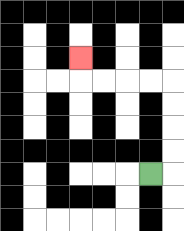{'start': '[6, 7]', 'end': '[3, 2]', 'path_directions': 'R,U,U,U,U,L,L,L,L,U', 'path_coordinates': '[[6, 7], [7, 7], [7, 6], [7, 5], [7, 4], [7, 3], [6, 3], [5, 3], [4, 3], [3, 3], [3, 2]]'}